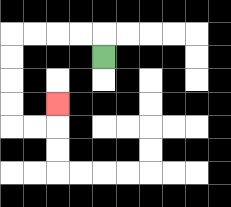{'start': '[4, 2]', 'end': '[2, 4]', 'path_directions': 'U,L,L,L,L,D,D,D,D,R,R,U', 'path_coordinates': '[[4, 2], [4, 1], [3, 1], [2, 1], [1, 1], [0, 1], [0, 2], [0, 3], [0, 4], [0, 5], [1, 5], [2, 5], [2, 4]]'}